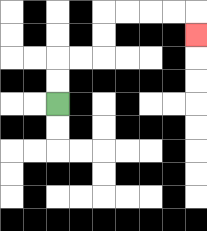{'start': '[2, 4]', 'end': '[8, 1]', 'path_directions': 'U,U,R,R,U,U,R,R,R,R,D', 'path_coordinates': '[[2, 4], [2, 3], [2, 2], [3, 2], [4, 2], [4, 1], [4, 0], [5, 0], [6, 0], [7, 0], [8, 0], [8, 1]]'}